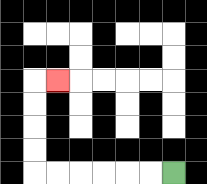{'start': '[7, 7]', 'end': '[2, 3]', 'path_directions': 'L,L,L,L,L,L,U,U,U,U,R', 'path_coordinates': '[[7, 7], [6, 7], [5, 7], [4, 7], [3, 7], [2, 7], [1, 7], [1, 6], [1, 5], [1, 4], [1, 3], [2, 3]]'}